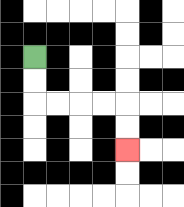{'start': '[1, 2]', 'end': '[5, 6]', 'path_directions': 'D,D,R,R,R,R,D,D', 'path_coordinates': '[[1, 2], [1, 3], [1, 4], [2, 4], [3, 4], [4, 4], [5, 4], [5, 5], [5, 6]]'}